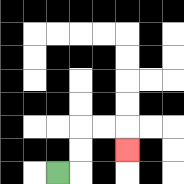{'start': '[2, 7]', 'end': '[5, 6]', 'path_directions': 'R,U,U,R,R,D', 'path_coordinates': '[[2, 7], [3, 7], [3, 6], [3, 5], [4, 5], [5, 5], [5, 6]]'}